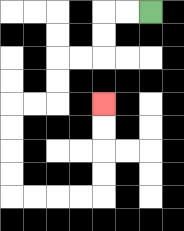{'start': '[6, 0]', 'end': '[4, 4]', 'path_directions': 'L,L,D,D,L,L,D,D,L,L,D,D,D,D,R,R,R,R,U,U,U,U', 'path_coordinates': '[[6, 0], [5, 0], [4, 0], [4, 1], [4, 2], [3, 2], [2, 2], [2, 3], [2, 4], [1, 4], [0, 4], [0, 5], [0, 6], [0, 7], [0, 8], [1, 8], [2, 8], [3, 8], [4, 8], [4, 7], [4, 6], [4, 5], [4, 4]]'}